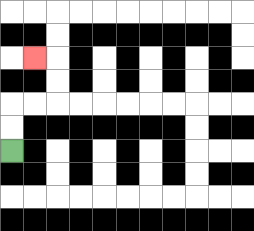{'start': '[0, 6]', 'end': '[1, 2]', 'path_directions': 'U,U,R,R,U,U,L', 'path_coordinates': '[[0, 6], [0, 5], [0, 4], [1, 4], [2, 4], [2, 3], [2, 2], [1, 2]]'}